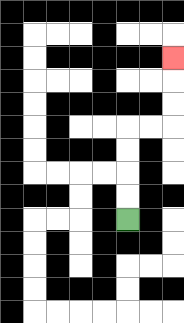{'start': '[5, 9]', 'end': '[7, 2]', 'path_directions': 'U,U,U,U,R,R,U,U,U', 'path_coordinates': '[[5, 9], [5, 8], [5, 7], [5, 6], [5, 5], [6, 5], [7, 5], [7, 4], [7, 3], [7, 2]]'}